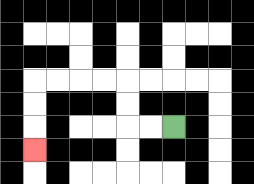{'start': '[7, 5]', 'end': '[1, 6]', 'path_directions': 'L,L,U,U,L,L,L,L,D,D,D', 'path_coordinates': '[[7, 5], [6, 5], [5, 5], [5, 4], [5, 3], [4, 3], [3, 3], [2, 3], [1, 3], [1, 4], [1, 5], [1, 6]]'}